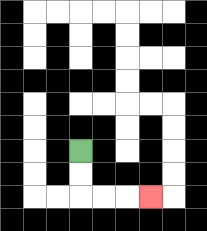{'start': '[3, 6]', 'end': '[6, 8]', 'path_directions': 'D,D,R,R,R', 'path_coordinates': '[[3, 6], [3, 7], [3, 8], [4, 8], [5, 8], [6, 8]]'}